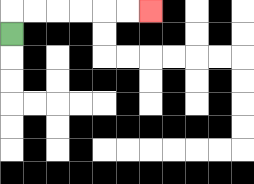{'start': '[0, 1]', 'end': '[6, 0]', 'path_directions': 'U,R,R,R,R,R,R', 'path_coordinates': '[[0, 1], [0, 0], [1, 0], [2, 0], [3, 0], [4, 0], [5, 0], [6, 0]]'}